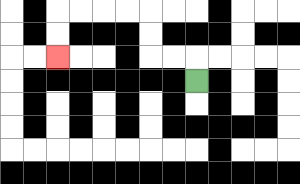{'start': '[8, 3]', 'end': '[2, 2]', 'path_directions': 'U,L,L,U,U,L,L,L,L,D,D', 'path_coordinates': '[[8, 3], [8, 2], [7, 2], [6, 2], [6, 1], [6, 0], [5, 0], [4, 0], [3, 0], [2, 0], [2, 1], [2, 2]]'}